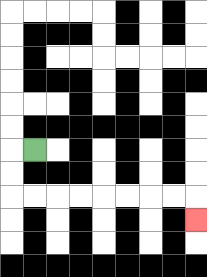{'start': '[1, 6]', 'end': '[8, 9]', 'path_directions': 'L,D,D,R,R,R,R,R,R,R,R,D', 'path_coordinates': '[[1, 6], [0, 6], [0, 7], [0, 8], [1, 8], [2, 8], [3, 8], [4, 8], [5, 8], [6, 8], [7, 8], [8, 8], [8, 9]]'}